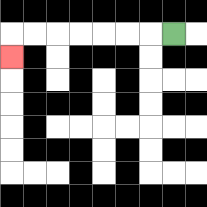{'start': '[7, 1]', 'end': '[0, 2]', 'path_directions': 'L,L,L,L,L,L,L,D', 'path_coordinates': '[[7, 1], [6, 1], [5, 1], [4, 1], [3, 1], [2, 1], [1, 1], [0, 1], [0, 2]]'}